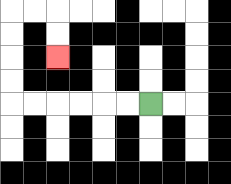{'start': '[6, 4]', 'end': '[2, 2]', 'path_directions': 'L,L,L,L,L,L,U,U,U,U,R,R,D,D', 'path_coordinates': '[[6, 4], [5, 4], [4, 4], [3, 4], [2, 4], [1, 4], [0, 4], [0, 3], [0, 2], [0, 1], [0, 0], [1, 0], [2, 0], [2, 1], [2, 2]]'}